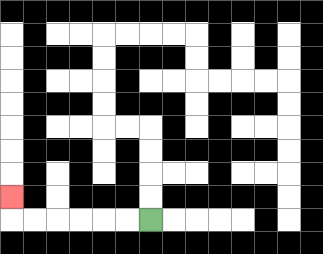{'start': '[6, 9]', 'end': '[0, 8]', 'path_directions': 'L,L,L,L,L,L,U', 'path_coordinates': '[[6, 9], [5, 9], [4, 9], [3, 9], [2, 9], [1, 9], [0, 9], [0, 8]]'}